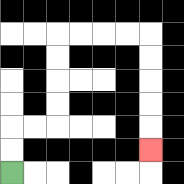{'start': '[0, 7]', 'end': '[6, 6]', 'path_directions': 'U,U,R,R,U,U,U,U,R,R,R,R,D,D,D,D,D', 'path_coordinates': '[[0, 7], [0, 6], [0, 5], [1, 5], [2, 5], [2, 4], [2, 3], [2, 2], [2, 1], [3, 1], [4, 1], [5, 1], [6, 1], [6, 2], [6, 3], [6, 4], [6, 5], [6, 6]]'}